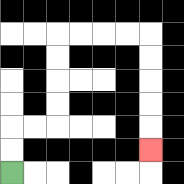{'start': '[0, 7]', 'end': '[6, 6]', 'path_directions': 'U,U,R,R,U,U,U,U,R,R,R,R,D,D,D,D,D', 'path_coordinates': '[[0, 7], [0, 6], [0, 5], [1, 5], [2, 5], [2, 4], [2, 3], [2, 2], [2, 1], [3, 1], [4, 1], [5, 1], [6, 1], [6, 2], [6, 3], [6, 4], [6, 5], [6, 6]]'}